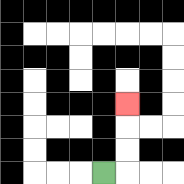{'start': '[4, 7]', 'end': '[5, 4]', 'path_directions': 'R,U,U,U', 'path_coordinates': '[[4, 7], [5, 7], [5, 6], [5, 5], [5, 4]]'}